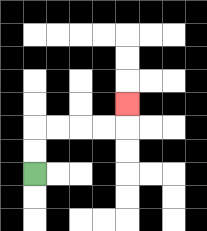{'start': '[1, 7]', 'end': '[5, 4]', 'path_directions': 'U,U,R,R,R,R,U', 'path_coordinates': '[[1, 7], [1, 6], [1, 5], [2, 5], [3, 5], [4, 5], [5, 5], [5, 4]]'}